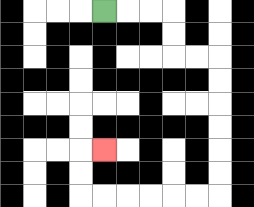{'start': '[4, 0]', 'end': '[4, 6]', 'path_directions': 'R,R,R,D,D,R,R,D,D,D,D,D,D,L,L,L,L,L,L,U,U,R', 'path_coordinates': '[[4, 0], [5, 0], [6, 0], [7, 0], [7, 1], [7, 2], [8, 2], [9, 2], [9, 3], [9, 4], [9, 5], [9, 6], [9, 7], [9, 8], [8, 8], [7, 8], [6, 8], [5, 8], [4, 8], [3, 8], [3, 7], [3, 6], [4, 6]]'}